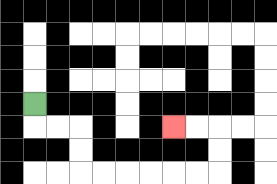{'start': '[1, 4]', 'end': '[7, 5]', 'path_directions': 'D,R,R,D,D,R,R,R,R,R,R,U,U,L,L', 'path_coordinates': '[[1, 4], [1, 5], [2, 5], [3, 5], [3, 6], [3, 7], [4, 7], [5, 7], [6, 7], [7, 7], [8, 7], [9, 7], [9, 6], [9, 5], [8, 5], [7, 5]]'}